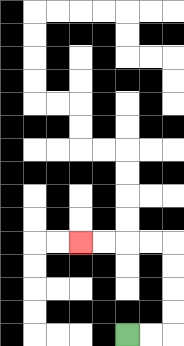{'start': '[5, 14]', 'end': '[3, 10]', 'path_directions': 'R,R,U,U,U,U,L,L,L,L', 'path_coordinates': '[[5, 14], [6, 14], [7, 14], [7, 13], [7, 12], [7, 11], [7, 10], [6, 10], [5, 10], [4, 10], [3, 10]]'}